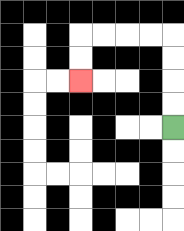{'start': '[7, 5]', 'end': '[3, 3]', 'path_directions': 'U,U,U,U,L,L,L,L,D,D', 'path_coordinates': '[[7, 5], [7, 4], [7, 3], [7, 2], [7, 1], [6, 1], [5, 1], [4, 1], [3, 1], [3, 2], [3, 3]]'}